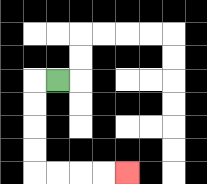{'start': '[2, 3]', 'end': '[5, 7]', 'path_directions': 'L,D,D,D,D,R,R,R,R', 'path_coordinates': '[[2, 3], [1, 3], [1, 4], [1, 5], [1, 6], [1, 7], [2, 7], [3, 7], [4, 7], [5, 7]]'}